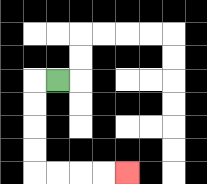{'start': '[2, 3]', 'end': '[5, 7]', 'path_directions': 'L,D,D,D,D,R,R,R,R', 'path_coordinates': '[[2, 3], [1, 3], [1, 4], [1, 5], [1, 6], [1, 7], [2, 7], [3, 7], [4, 7], [5, 7]]'}